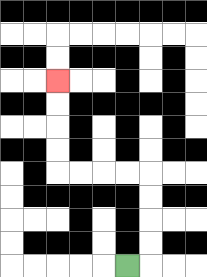{'start': '[5, 11]', 'end': '[2, 3]', 'path_directions': 'R,U,U,U,U,L,L,L,L,U,U,U,U', 'path_coordinates': '[[5, 11], [6, 11], [6, 10], [6, 9], [6, 8], [6, 7], [5, 7], [4, 7], [3, 7], [2, 7], [2, 6], [2, 5], [2, 4], [2, 3]]'}